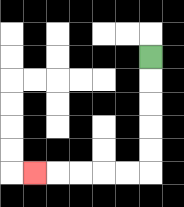{'start': '[6, 2]', 'end': '[1, 7]', 'path_directions': 'D,D,D,D,D,L,L,L,L,L', 'path_coordinates': '[[6, 2], [6, 3], [6, 4], [6, 5], [6, 6], [6, 7], [5, 7], [4, 7], [3, 7], [2, 7], [1, 7]]'}